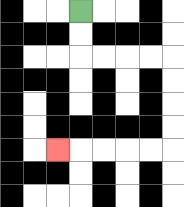{'start': '[3, 0]', 'end': '[2, 6]', 'path_directions': 'D,D,R,R,R,R,D,D,D,D,L,L,L,L,L', 'path_coordinates': '[[3, 0], [3, 1], [3, 2], [4, 2], [5, 2], [6, 2], [7, 2], [7, 3], [7, 4], [7, 5], [7, 6], [6, 6], [5, 6], [4, 6], [3, 6], [2, 6]]'}